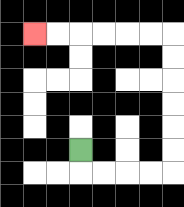{'start': '[3, 6]', 'end': '[1, 1]', 'path_directions': 'D,R,R,R,R,U,U,U,U,U,U,L,L,L,L,L,L', 'path_coordinates': '[[3, 6], [3, 7], [4, 7], [5, 7], [6, 7], [7, 7], [7, 6], [7, 5], [7, 4], [7, 3], [7, 2], [7, 1], [6, 1], [5, 1], [4, 1], [3, 1], [2, 1], [1, 1]]'}